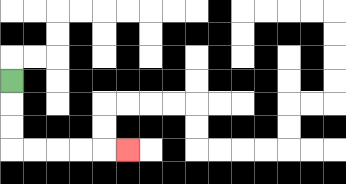{'start': '[0, 3]', 'end': '[5, 6]', 'path_directions': 'D,D,D,R,R,R,R,R', 'path_coordinates': '[[0, 3], [0, 4], [0, 5], [0, 6], [1, 6], [2, 6], [3, 6], [4, 6], [5, 6]]'}